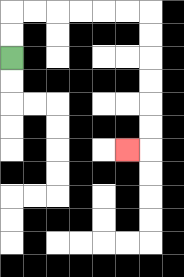{'start': '[0, 2]', 'end': '[5, 6]', 'path_directions': 'U,U,R,R,R,R,R,R,D,D,D,D,D,D,L', 'path_coordinates': '[[0, 2], [0, 1], [0, 0], [1, 0], [2, 0], [3, 0], [4, 0], [5, 0], [6, 0], [6, 1], [6, 2], [6, 3], [6, 4], [6, 5], [6, 6], [5, 6]]'}